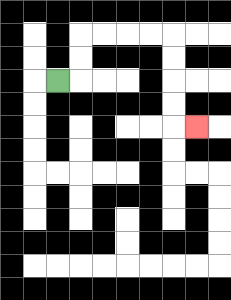{'start': '[2, 3]', 'end': '[8, 5]', 'path_directions': 'R,U,U,R,R,R,R,D,D,D,D,R', 'path_coordinates': '[[2, 3], [3, 3], [3, 2], [3, 1], [4, 1], [5, 1], [6, 1], [7, 1], [7, 2], [7, 3], [7, 4], [7, 5], [8, 5]]'}